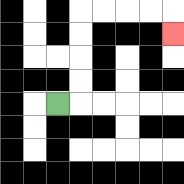{'start': '[2, 4]', 'end': '[7, 1]', 'path_directions': 'R,U,U,U,U,R,R,R,R,D', 'path_coordinates': '[[2, 4], [3, 4], [3, 3], [3, 2], [3, 1], [3, 0], [4, 0], [5, 0], [6, 0], [7, 0], [7, 1]]'}